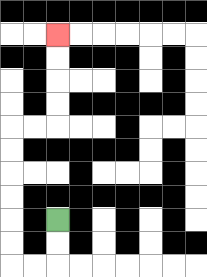{'start': '[2, 9]', 'end': '[2, 1]', 'path_directions': 'D,D,L,L,U,U,U,U,U,U,R,R,U,U,U,U', 'path_coordinates': '[[2, 9], [2, 10], [2, 11], [1, 11], [0, 11], [0, 10], [0, 9], [0, 8], [0, 7], [0, 6], [0, 5], [1, 5], [2, 5], [2, 4], [2, 3], [2, 2], [2, 1]]'}